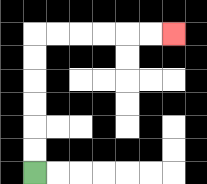{'start': '[1, 7]', 'end': '[7, 1]', 'path_directions': 'U,U,U,U,U,U,R,R,R,R,R,R', 'path_coordinates': '[[1, 7], [1, 6], [1, 5], [1, 4], [1, 3], [1, 2], [1, 1], [2, 1], [3, 1], [4, 1], [5, 1], [6, 1], [7, 1]]'}